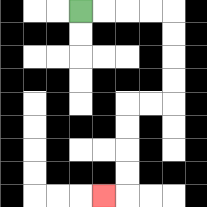{'start': '[3, 0]', 'end': '[4, 8]', 'path_directions': 'R,R,R,R,D,D,D,D,L,L,D,D,D,D,L', 'path_coordinates': '[[3, 0], [4, 0], [5, 0], [6, 0], [7, 0], [7, 1], [7, 2], [7, 3], [7, 4], [6, 4], [5, 4], [5, 5], [5, 6], [5, 7], [5, 8], [4, 8]]'}